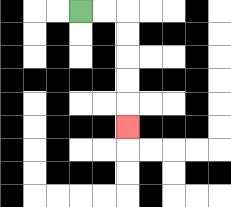{'start': '[3, 0]', 'end': '[5, 5]', 'path_directions': 'R,R,D,D,D,D,D', 'path_coordinates': '[[3, 0], [4, 0], [5, 0], [5, 1], [5, 2], [5, 3], [5, 4], [5, 5]]'}